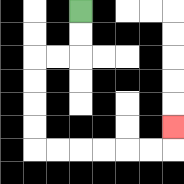{'start': '[3, 0]', 'end': '[7, 5]', 'path_directions': 'D,D,L,L,D,D,D,D,R,R,R,R,R,R,U', 'path_coordinates': '[[3, 0], [3, 1], [3, 2], [2, 2], [1, 2], [1, 3], [1, 4], [1, 5], [1, 6], [2, 6], [3, 6], [4, 6], [5, 6], [6, 6], [7, 6], [7, 5]]'}